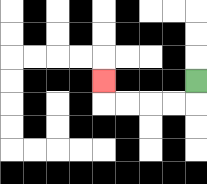{'start': '[8, 3]', 'end': '[4, 3]', 'path_directions': 'D,L,L,L,L,U', 'path_coordinates': '[[8, 3], [8, 4], [7, 4], [6, 4], [5, 4], [4, 4], [4, 3]]'}